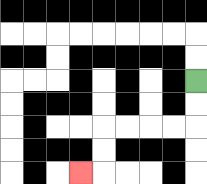{'start': '[8, 3]', 'end': '[3, 7]', 'path_directions': 'D,D,L,L,L,L,D,D,L', 'path_coordinates': '[[8, 3], [8, 4], [8, 5], [7, 5], [6, 5], [5, 5], [4, 5], [4, 6], [4, 7], [3, 7]]'}